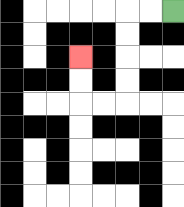{'start': '[7, 0]', 'end': '[3, 2]', 'path_directions': 'L,L,D,D,D,D,L,L,U,U', 'path_coordinates': '[[7, 0], [6, 0], [5, 0], [5, 1], [5, 2], [5, 3], [5, 4], [4, 4], [3, 4], [3, 3], [3, 2]]'}